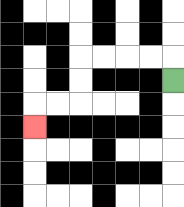{'start': '[7, 3]', 'end': '[1, 5]', 'path_directions': 'U,L,L,L,L,D,D,L,L,D', 'path_coordinates': '[[7, 3], [7, 2], [6, 2], [5, 2], [4, 2], [3, 2], [3, 3], [3, 4], [2, 4], [1, 4], [1, 5]]'}